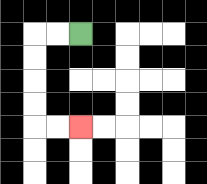{'start': '[3, 1]', 'end': '[3, 5]', 'path_directions': 'L,L,D,D,D,D,R,R', 'path_coordinates': '[[3, 1], [2, 1], [1, 1], [1, 2], [1, 3], [1, 4], [1, 5], [2, 5], [3, 5]]'}